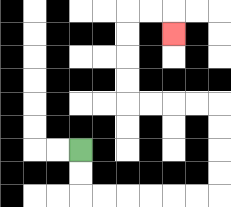{'start': '[3, 6]', 'end': '[7, 1]', 'path_directions': 'D,D,R,R,R,R,R,R,U,U,U,U,L,L,L,L,U,U,U,U,R,R,D', 'path_coordinates': '[[3, 6], [3, 7], [3, 8], [4, 8], [5, 8], [6, 8], [7, 8], [8, 8], [9, 8], [9, 7], [9, 6], [9, 5], [9, 4], [8, 4], [7, 4], [6, 4], [5, 4], [5, 3], [5, 2], [5, 1], [5, 0], [6, 0], [7, 0], [7, 1]]'}